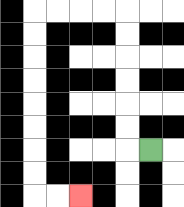{'start': '[6, 6]', 'end': '[3, 8]', 'path_directions': 'L,U,U,U,U,U,U,L,L,L,L,D,D,D,D,D,D,D,D,R,R', 'path_coordinates': '[[6, 6], [5, 6], [5, 5], [5, 4], [5, 3], [5, 2], [5, 1], [5, 0], [4, 0], [3, 0], [2, 0], [1, 0], [1, 1], [1, 2], [1, 3], [1, 4], [1, 5], [1, 6], [1, 7], [1, 8], [2, 8], [3, 8]]'}